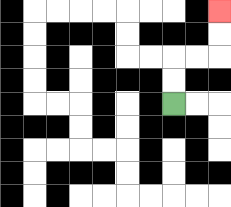{'start': '[7, 4]', 'end': '[9, 0]', 'path_directions': 'U,U,R,R,U,U', 'path_coordinates': '[[7, 4], [7, 3], [7, 2], [8, 2], [9, 2], [9, 1], [9, 0]]'}